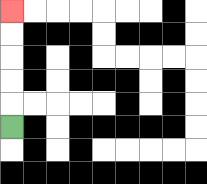{'start': '[0, 5]', 'end': '[0, 0]', 'path_directions': 'U,U,U,U,U', 'path_coordinates': '[[0, 5], [0, 4], [0, 3], [0, 2], [0, 1], [0, 0]]'}